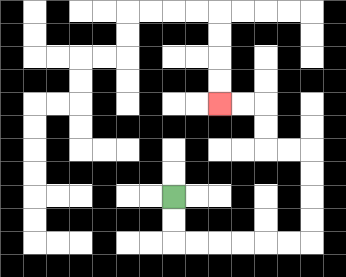{'start': '[7, 8]', 'end': '[9, 4]', 'path_directions': 'D,D,R,R,R,R,R,R,U,U,U,U,L,L,U,U,L,L', 'path_coordinates': '[[7, 8], [7, 9], [7, 10], [8, 10], [9, 10], [10, 10], [11, 10], [12, 10], [13, 10], [13, 9], [13, 8], [13, 7], [13, 6], [12, 6], [11, 6], [11, 5], [11, 4], [10, 4], [9, 4]]'}